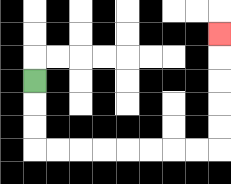{'start': '[1, 3]', 'end': '[9, 1]', 'path_directions': 'D,D,D,R,R,R,R,R,R,R,R,U,U,U,U,U', 'path_coordinates': '[[1, 3], [1, 4], [1, 5], [1, 6], [2, 6], [3, 6], [4, 6], [5, 6], [6, 6], [7, 6], [8, 6], [9, 6], [9, 5], [9, 4], [9, 3], [9, 2], [9, 1]]'}